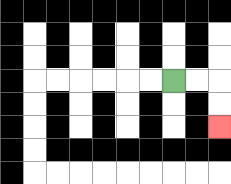{'start': '[7, 3]', 'end': '[9, 5]', 'path_directions': 'R,R,D,D', 'path_coordinates': '[[7, 3], [8, 3], [9, 3], [9, 4], [9, 5]]'}